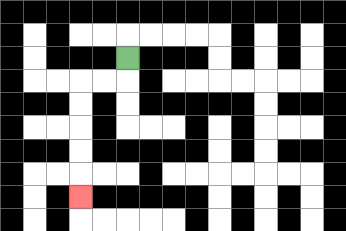{'start': '[5, 2]', 'end': '[3, 8]', 'path_directions': 'D,L,L,D,D,D,D,D', 'path_coordinates': '[[5, 2], [5, 3], [4, 3], [3, 3], [3, 4], [3, 5], [3, 6], [3, 7], [3, 8]]'}